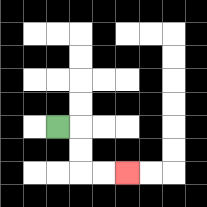{'start': '[2, 5]', 'end': '[5, 7]', 'path_directions': 'R,D,D,R,R', 'path_coordinates': '[[2, 5], [3, 5], [3, 6], [3, 7], [4, 7], [5, 7]]'}